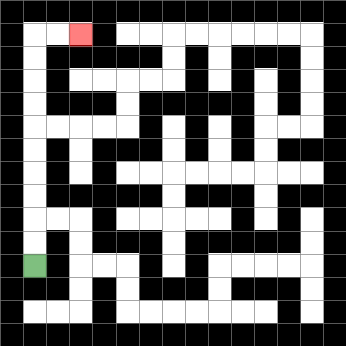{'start': '[1, 11]', 'end': '[3, 1]', 'path_directions': 'U,U,U,U,U,U,U,U,U,U,R,R', 'path_coordinates': '[[1, 11], [1, 10], [1, 9], [1, 8], [1, 7], [1, 6], [1, 5], [1, 4], [1, 3], [1, 2], [1, 1], [2, 1], [3, 1]]'}